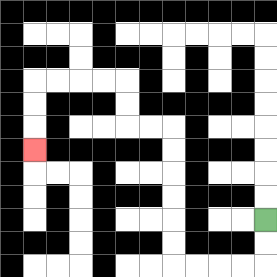{'start': '[11, 9]', 'end': '[1, 6]', 'path_directions': 'D,D,L,L,L,L,U,U,U,U,U,U,L,L,U,U,L,L,L,L,D,D,D', 'path_coordinates': '[[11, 9], [11, 10], [11, 11], [10, 11], [9, 11], [8, 11], [7, 11], [7, 10], [7, 9], [7, 8], [7, 7], [7, 6], [7, 5], [6, 5], [5, 5], [5, 4], [5, 3], [4, 3], [3, 3], [2, 3], [1, 3], [1, 4], [1, 5], [1, 6]]'}